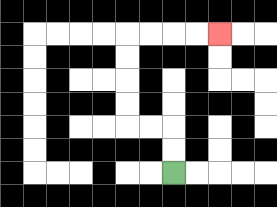{'start': '[7, 7]', 'end': '[9, 1]', 'path_directions': 'U,U,L,L,U,U,U,U,R,R,R,R', 'path_coordinates': '[[7, 7], [7, 6], [7, 5], [6, 5], [5, 5], [5, 4], [5, 3], [5, 2], [5, 1], [6, 1], [7, 1], [8, 1], [9, 1]]'}